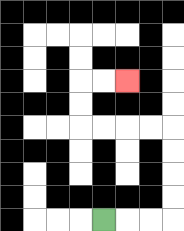{'start': '[4, 9]', 'end': '[5, 3]', 'path_directions': 'R,R,R,U,U,U,U,L,L,L,L,U,U,R,R', 'path_coordinates': '[[4, 9], [5, 9], [6, 9], [7, 9], [7, 8], [7, 7], [7, 6], [7, 5], [6, 5], [5, 5], [4, 5], [3, 5], [3, 4], [3, 3], [4, 3], [5, 3]]'}